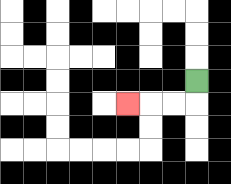{'start': '[8, 3]', 'end': '[5, 4]', 'path_directions': 'D,L,L,L', 'path_coordinates': '[[8, 3], [8, 4], [7, 4], [6, 4], [5, 4]]'}